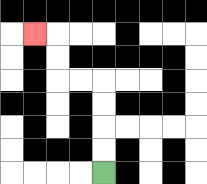{'start': '[4, 7]', 'end': '[1, 1]', 'path_directions': 'U,U,U,U,L,L,U,U,L', 'path_coordinates': '[[4, 7], [4, 6], [4, 5], [4, 4], [4, 3], [3, 3], [2, 3], [2, 2], [2, 1], [1, 1]]'}